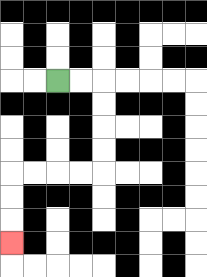{'start': '[2, 3]', 'end': '[0, 10]', 'path_directions': 'R,R,D,D,D,D,L,L,L,L,D,D,D', 'path_coordinates': '[[2, 3], [3, 3], [4, 3], [4, 4], [4, 5], [4, 6], [4, 7], [3, 7], [2, 7], [1, 7], [0, 7], [0, 8], [0, 9], [0, 10]]'}